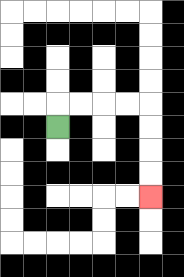{'start': '[2, 5]', 'end': '[6, 8]', 'path_directions': 'U,R,R,R,R,D,D,D,D', 'path_coordinates': '[[2, 5], [2, 4], [3, 4], [4, 4], [5, 4], [6, 4], [6, 5], [6, 6], [6, 7], [6, 8]]'}